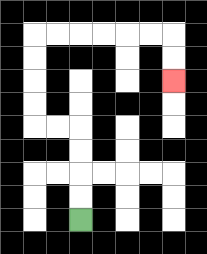{'start': '[3, 9]', 'end': '[7, 3]', 'path_directions': 'U,U,U,U,L,L,U,U,U,U,R,R,R,R,R,R,D,D', 'path_coordinates': '[[3, 9], [3, 8], [3, 7], [3, 6], [3, 5], [2, 5], [1, 5], [1, 4], [1, 3], [1, 2], [1, 1], [2, 1], [3, 1], [4, 1], [5, 1], [6, 1], [7, 1], [7, 2], [7, 3]]'}